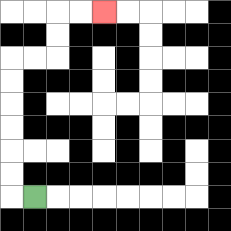{'start': '[1, 8]', 'end': '[4, 0]', 'path_directions': 'L,U,U,U,U,U,U,R,R,U,U,R,R', 'path_coordinates': '[[1, 8], [0, 8], [0, 7], [0, 6], [0, 5], [0, 4], [0, 3], [0, 2], [1, 2], [2, 2], [2, 1], [2, 0], [3, 0], [4, 0]]'}